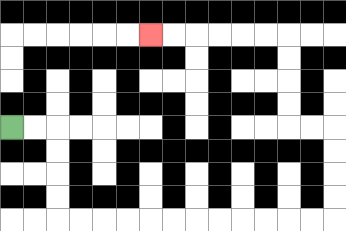{'start': '[0, 5]', 'end': '[6, 1]', 'path_directions': 'R,R,D,D,D,D,R,R,R,R,R,R,R,R,R,R,R,R,U,U,U,U,L,L,U,U,U,U,L,L,L,L,L,L', 'path_coordinates': '[[0, 5], [1, 5], [2, 5], [2, 6], [2, 7], [2, 8], [2, 9], [3, 9], [4, 9], [5, 9], [6, 9], [7, 9], [8, 9], [9, 9], [10, 9], [11, 9], [12, 9], [13, 9], [14, 9], [14, 8], [14, 7], [14, 6], [14, 5], [13, 5], [12, 5], [12, 4], [12, 3], [12, 2], [12, 1], [11, 1], [10, 1], [9, 1], [8, 1], [7, 1], [6, 1]]'}